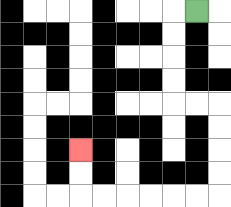{'start': '[8, 0]', 'end': '[3, 6]', 'path_directions': 'L,D,D,D,D,R,R,D,D,D,D,L,L,L,L,L,L,U,U', 'path_coordinates': '[[8, 0], [7, 0], [7, 1], [7, 2], [7, 3], [7, 4], [8, 4], [9, 4], [9, 5], [9, 6], [9, 7], [9, 8], [8, 8], [7, 8], [6, 8], [5, 8], [4, 8], [3, 8], [3, 7], [3, 6]]'}